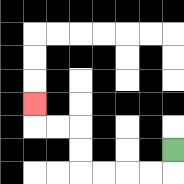{'start': '[7, 6]', 'end': '[1, 4]', 'path_directions': 'D,L,L,L,L,U,U,L,L,U', 'path_coordinates': '[[7, 6], [7, 7], [6, 7], [5, 7], [4, 7], [3, 7], [3, 6], [3, 5], [2, 5], [1, 5], [1, 4]]'}